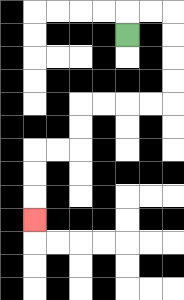{'start': '[5, 1]', 'end': '[1, 9]', 'path_directions': 'U,R,R,D,D,D,D,L,L,L,L,D,D,L,L,D,D,D', 'path_coordinates': '[[5, 1], [5, 0], [6, 0], [7, 0], [7, 1], [7, 2], [7, 3], [7, 4], [6, 4], [5, 4], [4, 4], [3, 4], [3, 5], [3, 6], [2, 6], [1, 6], [1, 7], [1, 8], [1, 9]]'}